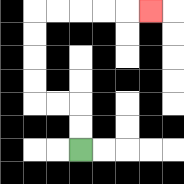{'start': '[3, 6]', 'end': '[6, 0]', 'path_directions': 'U,U,L,L,U,U,U,U,R,R,R,R,R', 'path_coordinates': '[[3, 6], [3, 5], [3, 4], [2, 4], [1, 4], [1, 3], [1, 2], [1, 1], [1, 0], [2, 0], [3, 0], [4, 0], [5, 0], [6, 0]]'}